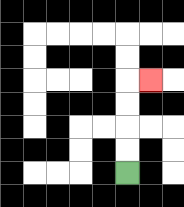{'start': '[5, 7]', 'end': '[6, 3]', 'path_directions': 'U,U,U,U,R', 'path_coordinates': '[[5, 7], [5, 6], [5, 5], [5, 4], [5, 3], [6, 3]]'}